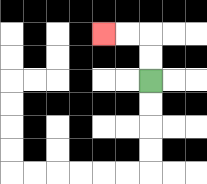{'start': '[6, 3]', 'end': '[4, 1]', 'path_directions': 'U,U,L,L', 'path_coordinates': '[[6, 3], [6, 2], [6, 1], [5, 1], [4, 1]]'}